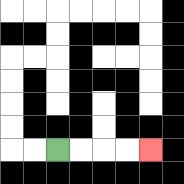{'start': '[2, 6]', 'end': '[6, 6]', 'path_directions': 'R,R,R,R', 'path_coordinates': '[[2, 6], [3, 6], [4, 6], [5, 6], [6, 6]]'}